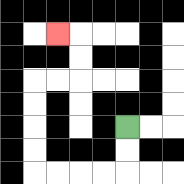{'start': '[5, 5]', 'end': '[2, 1]', 'path_directions': 'D,D,L,L,L,L,U,U,U,U,R,R,U,U,L', 'path_coordinates': '[[5, 5], [5, 6], [5, 7], [4, 7], [3, 7], [2, 7], [1, 7], [1, 6], [1, 5], [1, 4], [1, 3], [2, 3], [3, 3], [3, 2], [3, 1], [2, 1]]'}